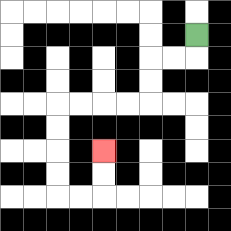{'start': '[8, 1]', 'end': '[4, 6]', 'path_directions': 'D,L,L,D,D,L,L,L,L,D,D,D,D,R,R,U,U', 'path_coordinates': '[[8, 1], [8, 2], [7, 2], [6, 2], [6, 3], [6, 4], [5, 4], [4, 4], [3, 4], [2, 4], [2, 5], [2, 6], [2, 7], [2, 8], [3, 8], [4, 8], [4, 7], [4, 6]]'}